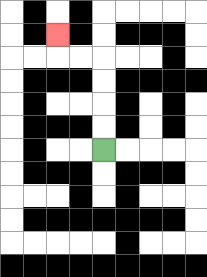{'start': '[4, 6]', 'end': '[2, 1]', 'path_directions': 'U,U,U,U,L,L,U', 'path_coordinates': '[[4, 6], [4, 5], [4, 4], [4, 3], [4, 2], [3, 2], [2, 2], [2, 1]]'}